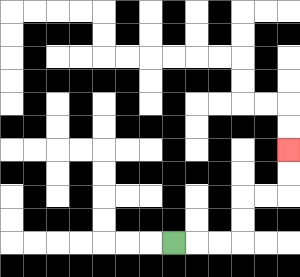{'start': '[7, 10]', 'end': '[12, 6]', 'path_directions': 'R,R,R,U,U,R,R,U,U', 'path_coordinates': '[[7, 10], [8, 10], [9, 10], [10, 10], [10, 9], [10, 8], [11, 8], [12, 8], [12, 7], [12, 6]]'}